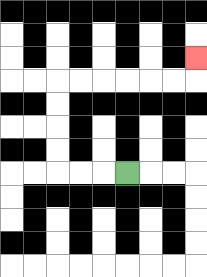{'start': '[5, 7]', 'end': '[8, 2]', 'path_directions': 'L,L,L,U,U,U,U,R,R,R,R,R,R,U', 'path_coordinates': '[[5, 7], [4, 7], [3, 7], [2, 7], [2, 6], [2, 5], [2, 4], [2, 3], [3, 3], [4, 3], [5, 3], [6, 3], [7, 3], [8, 3], [8, 2]]'}